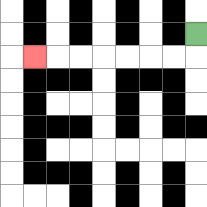{'start': '[8, 1]', 'end': '[1, 2]', 'path_directions': 'D,L,L,L,L,L,L,L', 'path_coordinates': '[[8, 1], [8, 2], [7, 2], [6, 2], [5, 2], [4, 2], [3, 2], [2, 2], [1, 2]]'}